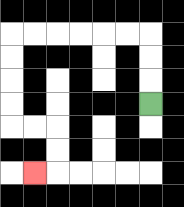{'start': '[6, 4]', 'end': '[1, 7]', 'path_directions': 'U,U,U,L,L,L,L,L,L,D,D,D,D,R,R,D,D,L', 'path_coordinates': '[[6, 4], [6, 3], [6, 2], [6, 1], [5, 1], [4, 1], [3, 1], [2, 1], [1, 1], [0, 1], [0, 2], [0, 3], [0, 4], [0, 5], [1, 5], [2, 5], [2, 6], [2, 7], [1, 7]]'}